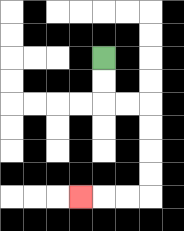{'start': '[4, 2]', 'end': '[3, 8]', 'path_directions': 'D,D,R,R,D,D,D,D,L,L,L', 'path_coordinates': '[[4, 2], [4, 3], [4, 4], [5, 4], [6, 4], [6, 5], [6, 6], [6, 7], [6, 8], [5, 8], [4, 8], [3, 8]]'}